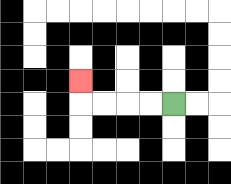{'start': '[7, 4]', 'end': '[3, 3]', 'path_directions': 'L,L,L,L,U', 'path_coordinates': '[[7, 4], [6, 4], [5, 4], [4, 4], [3, 4], [3, 3]]'}